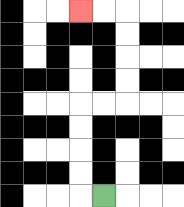{'start': '[4, 8]', 'end': '[3, 0]', 'path_directions': 'L,U,U,U,U,R,R,U,U,U,U,L,L', 'path_coordinates': '[[4, 8], [3, 8], [3, 7], [3, 6], [3, 5], [3, 4], [4, 4], [5, 4], [5, 3], [5, 2], [5, 1], [5, 0], [4, 0], [3, 0]]'}